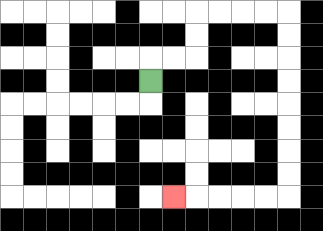{'start': '[6, 3]', 'end': '[7, 8]', 'path_directions': 'U,R,R,U,U,R,R,R,R,D,D,D,D,D,D,D,D,L,L,L,L,L', 'path_coordinates': '[[6, 3], [6, 2], [7, 2], [8, 2], [8, 1], [8, 0], [9, 0], [10, 0], [11, 0], [12, 0], [12, 1], [12, 2], [12, 3], [12, 4], [12, 5], [12, 6], [12, 7], [12, 8], [11, 8], [10, 8], [9, 8], [8, 8], [7, 8]]'}